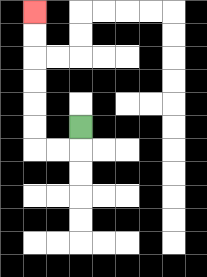{'start': '[3, 5]', 'end': '[1, 0]', 'path_directions': 'D,L,L,U,U,U,U,U,U', 'path_coordinates': '[[3, 5], [3, 6], [2, 6], [1, 6], [1, 5], [1, 4], [1, 3], [1, 2], [1, 1], [1, 0]]'}